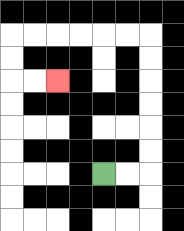{'start': '[4, 7]', 'end': '[2, 3]', 'path_directions': 'R,R,U,U,U,U,U,U,L,L,L,L,L,L,D,D,R,R', 'path_coordinates': '[[4, 7], [5, 7], [6, 7], [6, 6], [6, 5], [6, 4], [6, 3], [6, 2], [6, 1], [5, 1], [4, 1], [3, 1], [2, 1], [1, 1], [0, 1], [0, 2], [0, 3], [1, 3], [2, 3]]'}